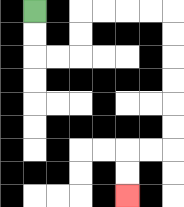{'start': '[1, 0]', 'end': '[5, 8]', 'path_directions': 'D,D,R,R,U,U,R,R,R,R,D,D,D,D,D,D,L,L,D,D', 'path_coordinates': '[[1, 0], [1, 1], [1, 2], [2, 2], [3, 2], [3, 1], [3, 0], [4, 0], [5, 0], [6, 0], [7, 0], [7, 1], [7, 2], [7, 3], [7, 4], [7, 5], [7, 6], [6, 6], [5, 6], [5, 7], [5, 8]]'}